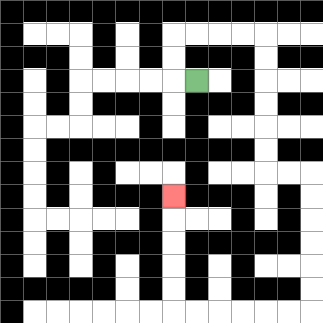{'start': '[8, 3]', 'end': '[7, 8]', 'path_directions': 'L,U,U,R,R,R,R,D,D,D,D,D,D,R,R,D,D,D,D,D,D,L,L,L,L,L,L,U,U,U,U,U', 'path_coordinates': '[[8, 3], [7, 3], [7, 2], [7, 1], [8, 1], [9, 1], [10, 1], [11, 1], [11, 2], [11, 3], [11, 4], [11, 5], [11, 6], [11, 7], [12, 7], [13, 7], [13, 8], [13, 9], [13, 10], [13, 11], [13, 12], [13, 13], [12, 13], [11, 13], [10, 13], [9, 13], [8, 13], [7, 13], [7, 12], [7, 11], [7, 10], [7, 9], [7, 8]]'}